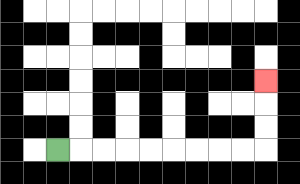{'start': '[2, 6]', 'end': '[11, 3]', 'path_directions': 'R,R,R,R,R,R,R,R,R,U,U,U', 'path_coordinates': '[[2, 6], [3, 6], [4, 6], [5, 6], [6, 6], [7, 6], [8, 6], [9, 6], [10, 6], [11, 6], [11, 5], [11, 4], [11, 3]]'}